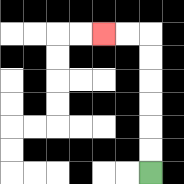{'start': '[6, 7]', 'end': '[4, 1]', 'path_directions': 'U,U,U,U,U,U,L,L', 'path_coordinates': '[[6, 7], [6, 6], [6, 5], [6, 4], [6, 3], [6, 2], [6, 1], [5, 1], [4, 1]]'}